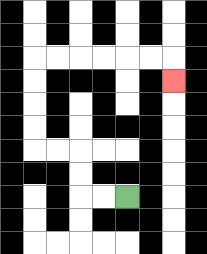{'start': '[5, 8]', 'end': '[7, 3]', 'path_directions': 'L,L,U,U,L,L,U,U,U,U,R,R,R,R,R,R,D', 'path_coordinates': '[[5, 8], [4, 8], [3, 8], [3, 7], [3, 6], [2, 6], [1, 6], [1, 5], [1, 4], [1, 3], [1, 2], [2, 2], [3, 2], [4, 2], [5, 2], [6, 2], [7, 2], [7, 3]]'}